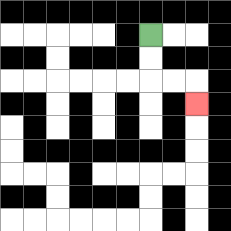{'start': '[6, 1]', 'end': '[8, 4]', 'path_directions': 'D,D,R,R,D', 'path_coordinates': '[[6, 1], [6, 2], [6, 3], [7, 3], [8, 3], [8, 4]]'}